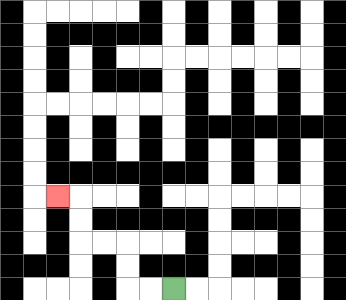{'start': '[7, 12]', 'end': '[2, 8]', 'path_directions': 'L,L,U,U,L,L,U,U,L', 'path_coordinates': '[[7, 12], [6, 12], [5, 12], [5, 11], [5, 10], [4, 10], [3, 10], [3, 9], [3, 8], [2, 8]]'}